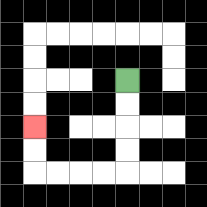{'start': '[5, 3]', 'end': '[1, 5]', 'path_directions': 'D,D,D,D,L,L,L,L,U,U', 'path_coordinates': '[[5, 3], [5, 4], [5, 5], [5, 6], [5, 7], [4, 7], [3, 7], [2, 7], [1, 7], [1, 6], [1, 5]]'}